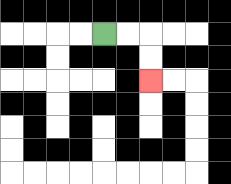{'start': '[4, 1]', 'end': '[6, 3]', 'path_directions': 'R,R,D,D', 'path_coordinates': '[[4, 1], [5, 1], [6, 1], [6, 2], [6, 3]]'}